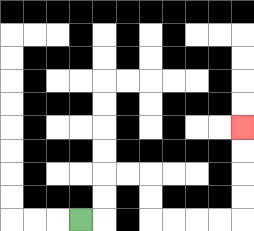{'start': '[3, 9]', 'end': '[10, 5]', 'path_directions': 'R,U,U,R,R,D,D,R,R,R,R,U,U,U,U', 'path_coordinates': '[[3, 9], [4, 9], [4, 8], [4, 7], [5, 7], [6, 7], [6, 8], [6, 9], [7, 9], [8, 9], [9, 9], [10, 9], [10, 8], [10, 7], [10, 6], [10, 5]]'}